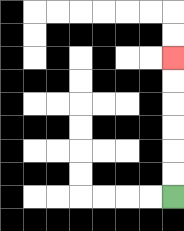{'start': '[7, 8]', 'end': '[7, 2]', 'path_directions': 'U,U,U,U,U,U', 'path_coordinates': '[[7, 8], [7, 7], [7, 6], [7, 5], [7, 4], [7, 3], [7, 2]]'}